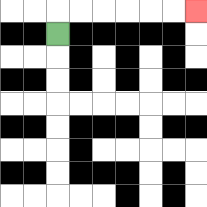{'start': '[2, 1]', 'end': '[8, 0]', 'path_directions': 'U,R,R,R,R,R,R', 'path_coordinates': '[[2, 1], [2, 0], [3, 0], [4, 0], [5, 0], [6, 0], [7, 0], [8, 0]]'}